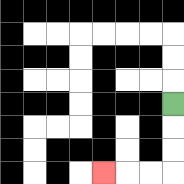{'start': '[7, 4]', 'end': '[4, 7]', 'path_directions': 'D,D,D,L,L,L', 'path_coordinates': '[[7, 4], [7, 5], [7, 6], [7, 7], [6, 7], [5, 7], [4, 7]]'}